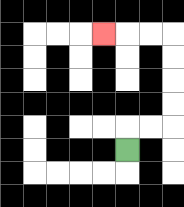{'start': '[5, 6]', 'end': '[4, 1]', 'path_directions': 'U,R,R,U,U,U,U,L,L,L', 'path_coordinates': '[[5, 6], [5, 5], [6, 5], [7, 5], [7, 4], [7, 3], [7, 2], [7, 1], [6, 1], [5, 1], [4, 1]]'}